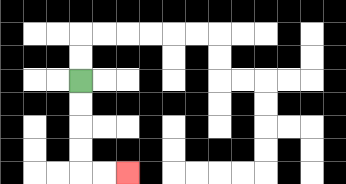{'start': '[3, 3]', 'end': '[5, 7]', 'path_directions': 'D,D,D,D,R,R', 'path_coordinates': '[[3, 3], [3, 4], [3, 5], [3, 6], [3, 7], [4, 7], [5, 7]]'}